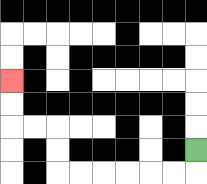{'start': '[8, 6]', 'end': '[0, 3]', 'path_directions': 'D,L,L,L,L,L,L,U,U,L,L,U,U', 'path_coordinates': '[[8, 6], [8, 7], [7, 7], [6, 7], [5, 7], [4, 7], [3, 7], [2, 7], [2, 6], [2, 5], [1, 5], [0, 5], [0, 4], [0, 3]]'}